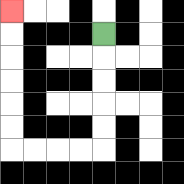{'start': '[4, 1]', 'end': '[0, 0]', 'path_directions': 'D,D,D,D,D,L,L,L,L,U,U,U,U,U,U', 'path_coordinates': '[[4, 1], [4, 2], [4, 3], [4, 4], [4, 5], [4, 6], [3, 6], [2, 6], [1, 6], [0, 6], [0, 5], [0, 4], [0, 3], [0, 2], [0, 1], [0, 0]]'}